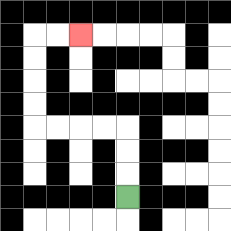{'start': '[5, 8]', 'end': '[3, 1]', 'path_directions': 'U,U,U,L,L,L,L,U,U,U,U,R,R', 'path_coordinates': '[[5, 8], [5, 7], [5, 6], [5, 5], [4, 5], [3, 5], [2, 5], [1, 5], [1, 4], [1, 3], [1, 2], [1, 1], [2, 1], [3, 1]]'}